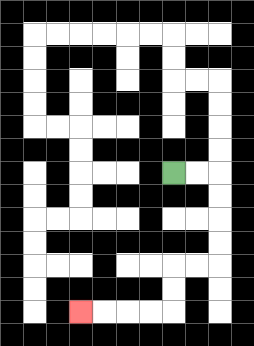{'start': '[7, 7]', 'end': '[3, 13]', 'path_directions': 'R,R,D,D,D,D,L,L,D,D,L,L,L,L', 'path_coordinates': '[[7, 7], [8, 7], [9, 7], [9, 8], [9, 9], [9, 10], [9, 11], [8, 11], [7, 11], [7, 12], [7, 13], [6, 13], [5, 13], [4, 13], [3, 13]]'}